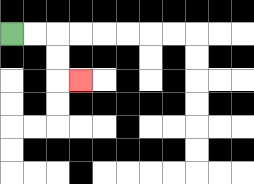{'start': '[0, 1]', 'end': '[3, 3]', 'path_directions': 'R,R,D,D,R', 'path_coordinates': '[[0, 1], [1, 1], [2, 1], [2, 2], [2, 3], [3, 3]]'}